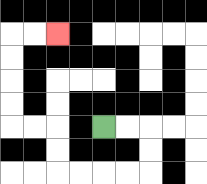{'start': '[4, 5]', 'end': '[2, 1]', 'path_directions': 'R,R,D,D,L,L,L,L,U,U,L,L,U,U,U,U,R,R', 'path_coordinates': '[[4, 5], [5, 5], [6, 5], [6, 6], [6, 7], [5, 7], [4, 7], [3, 7], [2, 7], [2, 6], [2, 5], [1, 5], [0, 5], [0, 4], [0, 3], [0, 2], [0, 1], [1, 1], [2, 1]]'}